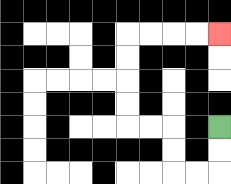{'start': '[9, 5]', 'end': '[9, 1]', 'path_directions': 'D,D,L,L,U,U,L,L,U,U,U,U,R,R,R,R', 'path_coordinates': '[[9, 5], [9, 6], [9, 7], [8, 7], [7, 7], [7, 6], [7, 5], [6, 5], [5, 5], [5, 4], [5, 3], [5, 2], [5, 1], [6, 1], [7, 1], [8, 1], [9, 1]]'}